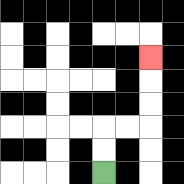{'start': '[4, 7]', 'end': '[6, 2]', 'path_directions': 'U,U,R,R,U,U,U', 'path_coordinates': '[[4, 7], [4, 6], [4, 5], [5, 5], [6, 5], [6, 4], [6, 3], [6, 2]]'}